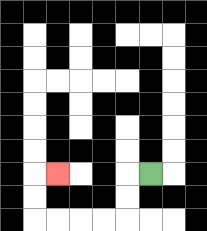{'start': '[6, 7]', 'end': '[2, 7]', 'path_directions': 'L,D,D,L,L,L,L,U,U,R', 'path_coordinates': '[[6, 7], [5, 7], [5, 8], [5, 9], [4, 9], [3, 9], [2, 9], [1, 9], [1, 8], [1, 7], [2, 7]]'}